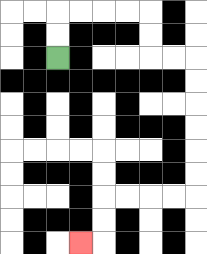{'start': '[2, 2]', 'end': '[3, 10]', 'path_directions': 'U,U,R,R,R,R,D,D,R,R,D,D,D,D,D,D,L,L,L,L,D,D,L', 'path_coordinates': '[[2, 2], [2, 1], [2, 0], [3, 0], [4, 0], [5, 0], [6, 0], [6, 1], [6, 2], [7, 2], [8, 2], [8, 3], [8, 4], [8, 5], [8, 6], [8, 7], [8, 8], [7, 8], [6, 8], [5, 8], [4, 8], [4, 9], [4, 10], [3, 10]]'}